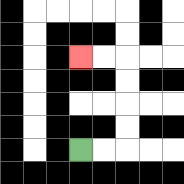{'start': '[3, 6]', 'end': '[3, 2]', 'path_directions': 'R,R,U,U,U,U,L,L', 'path_coordinates': '[[3, 6], [4, 6], [5, 6], [5, 5], [5, 4], [5, 3], [5, 2], [4, 2], [3, 2]]'}